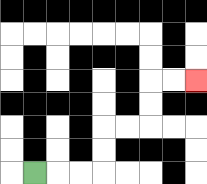{'start': '[1, 7]', 'end': '[8, 3]', 'path_directions': 'R,R,R,U,U,R,R,U,U,R,R', 'path_coordinates': '[[1, 7], [2, 7], [3, 7], [4, 7], [4, 6], [4, 5], [5, 5], [6, 5], [6, 4], [6, 3], [7, 3], [8, 3]]'}